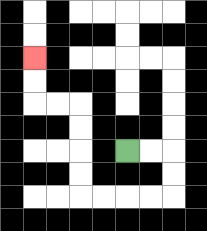{'start': '[5, 6]', 'end': '[1, 2]', 'path_directions': 'R,R,D,D,L,L,L,L,U,U,U,U,L,L,U,U', 'path_coordinates': '[[5, 6], [6, 6], [7, 6], [7, 7], [7, 8], [6, 8], [5, 8], [4, 8], [3, 8], [3, 7], [3, 6], [3, 5], [3, 4], [2, 4], [1, 4], [1, 3], [1, 2]]'}